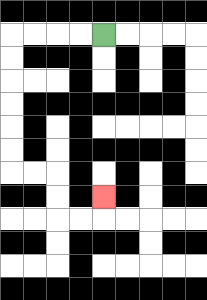{'start': '[4, 1]', 'end': '[4, 8]', 'path_directions': 'L,L,L,L,D,D,D,D,D,D,R,R,D,D,R,R,U', 'path_coordinates': '[[4, 1], [3, 1], [2, 1], [1, 1], [0, 1], [0, 2], [0, 3], [0, 4], [0, 5], [0, 6], [0, 7], [1, 7], [2, 7], [2, 8], [2, 9], [3, 9], [4, 9], [4, 8]]'}